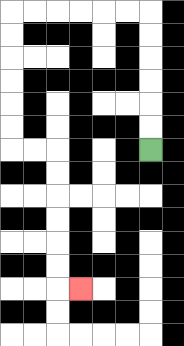{'start': '[6, 6]', 'end': '[3, 12]', 'path_directions': 'U,U,U,U,U,U,L,L,L,L,L,L,D,D,D,D,D,D,R,R,D,D,D,D,D,D,R', 'path_coordinates': '[[6, 6], [6, 5], [6, 4], [6, 3], [6, 2], [6, 1], [6, 0], [5, 0], [4, 0], [3, 0], [2, 0], [1, 0], [0, 0], [0, 1], [0, 2], [0, 3], [0, 4], [0, 5], [0, 6], [1, 6], [2, 6], [2, 7], [2, 8], [2, 9], [2, 10], [2, 11], [2, 12], [3, 12]]'}